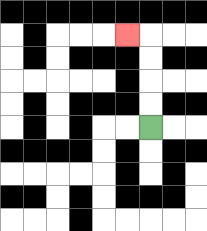{'start': '[6, 5]', 'end': '[5, 1]', 'path_directions': 'U,U,U,U,L', 'path_coordinates': '[[6, 5], [6, 4], [6, 3], [6, 2], [6, 1], [5, 1]]'}